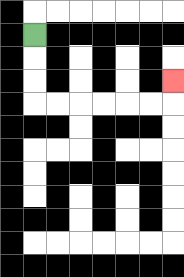{'start': '[1, 1]', 'end': '[7, 3]', 'path_directions': 'D,D,D,R,R,R,R,R,R,U', 'path_coordinates': '[[1, 1], [1, 2], [1, 3], [1, 4], [2, 4], [3, 4], [4, 4], [5, 4], [6, 4], [7, 4], [7, 3]]'}